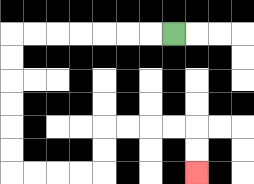{'start': '[7, 1]', 'end': '[8, 7]', 'path_directions': 'L,L,L,L,L,L,L,D,D,D,D,D,D,R,R,R,R,U,U,R,R,R,R,D,D', 'path_coordinates': '[[7, 1], [6, 1], [5, 1], [4, 1], [3, 1], [2, 1], [1, 1], [0, 1], [0, 2], [0, 3], [0, 4], [0, 5], [0, 6], [0, 7], [1, 7], [2, 7], [3, 7], [4, 7], [4, 6], [4, 5], [5, 5], [6, 5], [7, 5], [8, 5], [8, 6], [8, 7]]'}